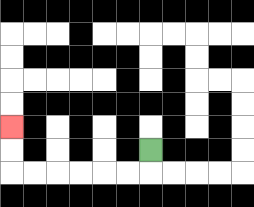{'start': '[6, 6]', 'end': '[0, 5]', 'path_directions': 'D,L,L,L,L,L,L,U,U', 'path_coordinates': '[[6, 6], [6, 7], [5, 7], [4, 7], [3, 7], [2, 7], [1, 7], [0, 7], [0, 6], [0, 5]]'}